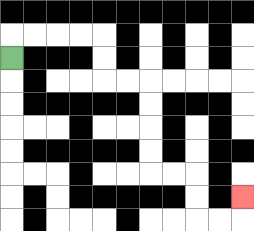{'start': '[0, 2]', 'end': '[10, 8]', 'path_directions': 'U,R,R,R,R,D,D,R,R,D,D,D,D,R,R,D,D,R,R,U', 'path_coordinates': '[[0, 2], [0, 1], [1, 1], [2, 1], [3, 1], [4, 1], [4, 2], [4, 3], [5, 3], [6, 3], [6, 4], [6, 5], [6, 6], [6, 7], [7, 7], [8, 7], [8, 8], [8, 9], [9, 9], [10, 9], [10, 8]]'}